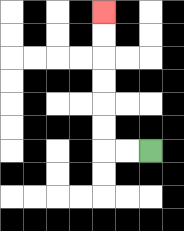{'start': '[6, 6]', 'end': '[4, 0]', 'path_directions': 'L,L,U,U,U,U,U,U', 'path_coordinates': '[[6, 6], [5, 6], [4, 6], [4, 5], [4, 4], [4, 3], [4, 2], [4, 1], [4, 0]]'}